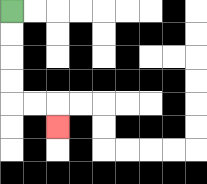{'start': '[0, 0]', 'end': '[2, 5]', 'path_directions': 'D,D,D,D,R,R,D', 'path_coordinates': '[[0, 0], [0, 1], [0, 2], [0, 3], [0, 4], [1, 4], [2, 4], [2, 5]]'}